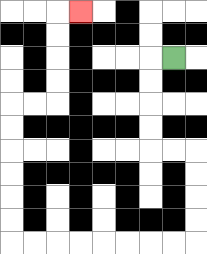{'start': '[7, 2]', 'end': '[3, 0]', 'path_directions': 'L,D,D,D,D,R,R,D,D,D,D,L,L,L,L,L,L,L,L,U,U,U,U,U,U,R,R,U,U,U,U,R', 'path_coordinates': '[[7, 2], [6, 2], [6, 3], [6, 4], [6, 5], [6, 6], [7, 6], [8, 6], [8, 7], [8, 8], [8, 9], [8, 10], [7, 10], [6, 10], [5, 10], [4, 10], [3, 10], [2, 10], [1, 10], [0, 10], [0, 9], [0, 8], [0, 7], [0, 6], [0, 5], [0, 4], [1, 4], [2, 4], [2, 3], [2, 2], [2, 1], [2, 0], [3, 0]]'}